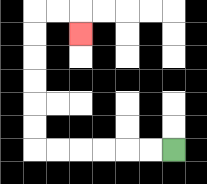{'start': '[7, 6]', 'end': '[3, 1]', 'path_directions': 'L,L,L,L,L,L,U,U,U,U,U,U,R,R,D', 'path_coordinates': '[[7, 6], [6, 6], [5, 6], [4, 6], [3, 6], [2, 6], [1, 6], [1, 5], [1, 4], [1, 3], [1, 2], [1, 1], [1, 0], [2, 0], [3, 0], [3, 1]]'}